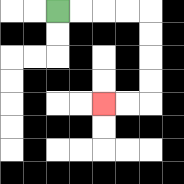{'start': '[2, 0]', 'end': '[4, 4]', 'path_directions': 'R,R,R,R,D,D,D,D,L,L', 'path_coordinates': '[[2, 0], [3, 0], [4, 0], [5, 0], [6, 0], [6, 1], [6, 2], [6, 3], [6, 4], [5, 4], [4, 4]]'}